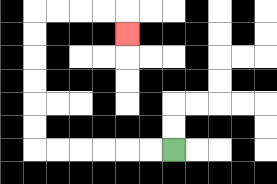{'start': '[7, 6]', 'end': '[5, 1]', 'path_directions': 'L,L,L,L,L,L,U,U,U,U,U,U,R,R,R,R,D', 'path_coordinates': '[[7, 6], [6, 6], [5, 6], [4, 6], [3, 6], [2, 6], [1, 6], [1, 5], [1, 4], [1, 3], [1, 2], [1, 1], [1, 0], [2, 0], [3, 0], [4, 0], [5, 0], [5, 1]]'}